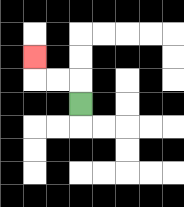{'start': '[3, 4]', 'end': '[1, 2]', 'path_directions': 'U,L,L,U', 'path_coordinates': '[[3, 4], [3, 3], [2, 3], [1, 3], [1, 2]]'}